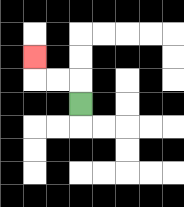{'start': '[3, 4]', 'end': '[1, 2]', 'path_directions': 'U,L,L,U', 'path_coordinates': '[[3, 4], [3, 3], [2, 3], [1, 3], [1, 2]]'}